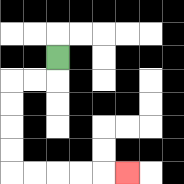{'start': '[2, 2]', 'end': '[5, 7]', 'path_directions': 'D,L,L,D,D,D,D,R,R,R,R,R', 'path_coordinates': '[[2, 2], [2, 3], [1, 3], [0, 3], [0, 4], [0, 5], [0, 6], [0, 7], [1, 7], [2, 7], [3, 7], [4, 7], [5, 7]]'}